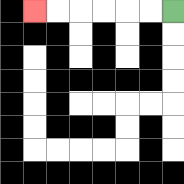{'start': '[7, 0]', 'end': '[1, 0]', 'path_directions': 'L,L,L,L,L,L', 'path_coordinates': '[[7, 0], [6, 0], [5, 0], [4, 0], [3, 0], [2, 0], [1, 0]]'}